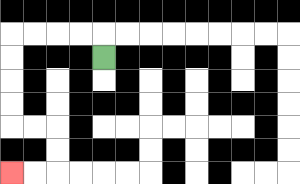{'start': '[4, 2]', 'end': '[0, 7]', 'path_directions': 'U,L,L,L,L,D,D,D,D,R,R,D,D,L,L', 'path_coordinates': '[[4, 2], [4, 1], [3, 1], [2, 1], [1, 1], [0, 1], [0, 2], [0, 3], [0, 4], [0, 5], [1, 5], [2, 5], [2, 6], [2, 7], [1, 7], [0, 7]]'}